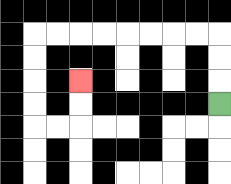{'start': '[9, 4]', 'end': '[3, 3]', 'path_directions': 'U,U,U,L,L,L,L,L,L,L,L,D,D,D,D,R,R,U,U', 'path_coordinates': '[[9, 4], [9, 3], [9, 2], [9, 1], [8, 1], [7, 1], [6, 1], [5, 1], [4, 1], [3, 1], [2, 1], [1, 1], [1, 2], [1, 3], [1, 4], [1, 5], [2, 5], [3, 5], [3, 4], [3, 3]]'}